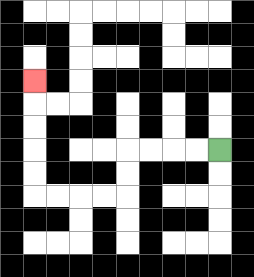{'start': '[9, 6]', 'end': '[1, 3]', 'path_directions': 'L,L,L,L,D,D,L,L,L,L,U,U,U,U,U', 'path_coordinates': '[[9, 6], [8, 6], [7, 6], [6, 6], [5, 6], [5, 7], [5, 8], [4, 8], [3, 8], [2, 8], [1, 8], [1, 7], [1, 6], [1, 5], [1, 4], [1, 3]]'}